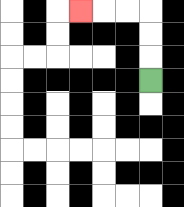{'start': '[6, 3]', 'end': '[3, 0]', 'path_directions': 'U,U,U,L,L,L', 'path_coordinates': '[[6, 3], [6, 2], [6, 1], [6, 0], [5, 0], [4, 0], [3, 0]]'}